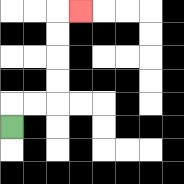{'start': '[0, 5]', 'end': '[3, 0]', 'path_directions': 'U,R,R,U,U,U,U,R', 'path_coordinates': '[[0, 5], [0, 4], [1, 4], [2, 4], [2, 3], [2, 2], [2, 1], [2, 0], [3, 0]]'}